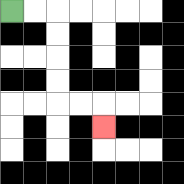{'start': '[0, 0]', 'end': '[4, 5]', 'path_directions': 'R,R,D,D,D,D,R,R,D', 'path_coordinates': '[[0, 0], [1, 0], [2, 0], [2, 1], [2, 2], [2, 3], [2, 4], [3, 4], [4, 4], [4, 5]]'}